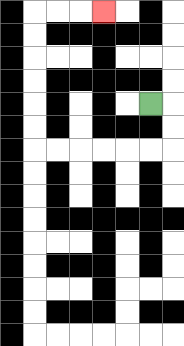{'start': '[6, 4]', 'end': '[4, 0]', 'path_directions': 'R,D,D,L,L,L,L,L,L,U,U,U,U,U,U,R,R,R', 'path_coordinates': '[[6, 4], [7, 4], [7, 5], [7, 6], [6, 6], [5, 6], [4, 6], [3, 6], [2, 6], [1, 6], [1, 5], [1, 4], [1, 3], [1, 2], [1, 1], [1, 0], [2, 0], [3, 0], [4, 0]]'}